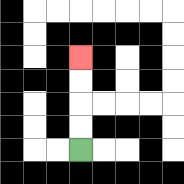{'start': '[3, 6]', 'end': '[3, 2]', 'path_directions': 'U,U,U,U', 'path_coordinates': '[[3, 6], [3, 5], [3, 4], [3, 3], [3, 2]]'}